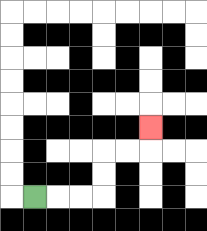{'start': '[1, 8]', 'end': '[6, 5]', 'path_directions': 'R,R,R,U,U,R,R,U', 'path_coordinates': '[[1, 8], [2, 8], [3, 8], [4, 8], [4, 7], [4, 6], [5, 6], [6, 6], [6, 5]]'}